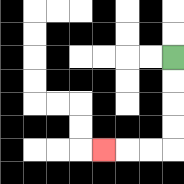{'start': '[7, 2]', 'end': '[4, 6]', 'path_directions': 'D,D,D,D,L,L,L', 'path_coordinates': '[[7, 2], [7, 3], [7, 4], [7, 5], [7, 6], [6, 6], [5, 6], [4, 6]]'}